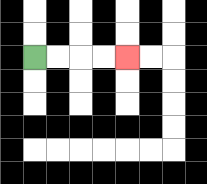{'start': '[1, 2]', 'end': '[5, 2]', 'path_directions': 'R,R,R,R', 'path_coordinates': '[[1, 2], [2, 2], [3, 2], [4, 2], [5, 2]]'}